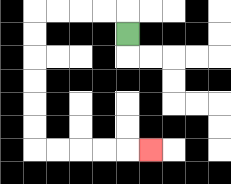{'start': '[5, 1]', 'end': '[6, 6]', 'path_directions': 'U,L,L,L,L,D,D,D,D,D,D,R,R,R,R,R', 'path_coordinates': '[[5, 1], [5, 0], [4, 0], [3, 0], [2, 0], [1, 0], [1, 1], [1, 2], [1, 3], [1, 4], [1, 5], [1, 6], [2, 6], [3, 6], [4, 6], [5, 6], [6, 6]]'}